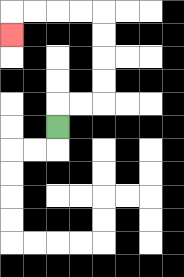{'start': '[2, 5]', 'end': '[0, 1]', 'path_directions': 'U,R,R,U,U,U,U,L,L,L,L,D', 'path_coordinates': '[[2, 5], [2, 4], [3, 4], [4, 4], [4, 3], [4, 2], [4, 1], [4, 0], [3, 0], [2, 0], [1, 0], [0, 0], [0, 1]]'}